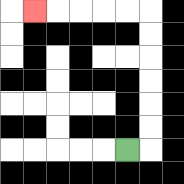{'start': '[5, 6]', 'end': '[1, 0]', 'path_directions': 'R,U,U,U,U,U,U,L,L,L,L,L', 'path_coordinates': '[[5, 6], [6, 6], [6, 5], [6, 4], [6, 3], [6, 2], [6, 1], [6, 0], [5, 0], [4, 0], [3, 0], [2, 0], [1, 0]]'}